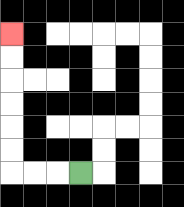{'start': '[3, 7]', 'end': '[0, 1]', 'path_directions': 'L,L,L,U,U,U,U,U,U', 'path_coordinates': '[[3, 7], [2, 7], [1, 7], [0, 7], [0, 6], [0, 5], [0, 4], [0, 3], [0, 2], [0, 1]]'}